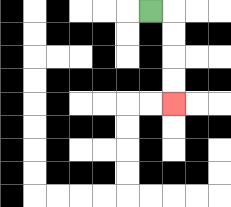{'start': '[6, 0]', 'end': '[7, 4]', 'path_directions': 'R,D,D,D,D', 'path_coordinates': '[[6, 0], [7, 0], [7, 1], [7, 2], [7, 3], [7, 4]]'}